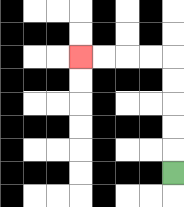{'start': '[7, 7]', 'end': '[3, 2]', 'path_directions': 'U,U,U,U,U,L,L,L,L', 'path_coordinates': '[[7, 7], [7, 6], [7, 5], [7, 4], [7, 3], [7, 2], [6, 2], [5, 2], [4, 2], [3, 2]]'}